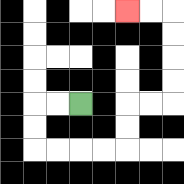{'start': '[3, 4]', 'end': '[5, 0]', 'path_directions': 'L,L,D,D,R,R,R,R,U,U,R,R,U,U,U,U,L,L', 'path_coordinates': '[[3, 4], [2, 4], [1, 4], [1, 5], [1, 6], [2, 6], [3, 6], [4, 6], [5, 6], [5, 5], [5, 4], [6, 4], [7, 4], [7, 3], [7, 2], [7, 1], [7, 0], [6, 0], [5, 0]]'}